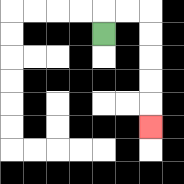{'start': '[4, 1]', 'end': '[6, 5]', 'path_directions': 'U,R,R,D,D,D,D,D', 'path_coordinates': '[[4, 1], [4, 0], [5, 0], [6, 0], [6, 1], [6, 2], [6, 3], [6, 4], [6, 5]]'}